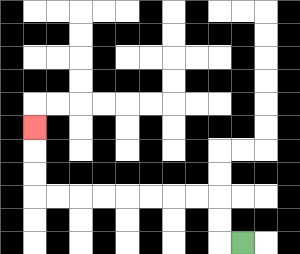{'start': '[10, 10]', 'end': '[1, 5]', 'path_directions': 'L,U,U,L,L,L,L,L,L,L,L,U,U,U', 'path_coordinates': '[[10, 10], [9, 10], [9, 9], [9, 8], [8, 8], [7, 8], [6, 8], [5, 8], [4, 8], [3, 8], [2, 8], [1, 8], [1, 7], [1, 6], [1, 5]]'}